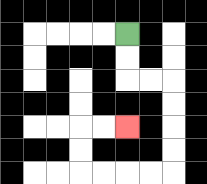{'start': '[5, 1]', 'end': '[5, 5]', 'path_directions': 'D,D,R,R,D,D,D,D,L,L,L,L,U,U,R,R', 'path_coordinates': '[[5, 1], [5, 2], [5, 3], [6, 3], [7, 3], [7, 4], [7, 5], [7, 6], [7, 7], [6, 7], [5, 7], [4, 7], [3, 7], [3, 6], [3, 5], [4, 5], [5, 5]]'}